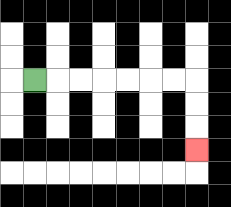{'start': '[1, 3]', 'end': '[8, 6]', 'path_directions': 'R,R,R,R,R,R,R,D,D,D', 'path_coordinates': '[[1, 3], [2, 3], [3, 3], [4, 3], [5, 3], [6, 3], [7, 3], [8, 3], [8, 4], [8, 5], [8, 6]]'}